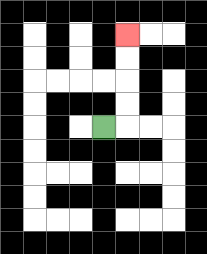{'start': '[4, 5]', 'end': '[5, 1]', 'path_directions': 'R,U,U,U,U', 'path_coordinates': '[[4, 5], [5, 5], [5, 4], [5, 3], [5, 2], [5, 1]]'}